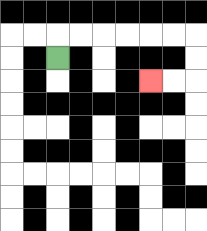{'start': '[2, 2]', 'end': '[6, 3]', 'path_directions': 'U,R,R,R,R,R,R,D,D,L,L', 'path_coordinates': '[[2, 2], [2, 1], [3, 1], [4, 1], [5, 1], [6, 1], [7, 1], [8, 1], [8, 2], [8, 3], [7, 3], [6, 3]]'}